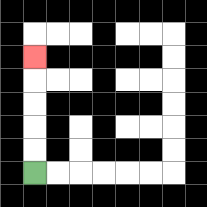{'start': '[1, 7]', 'end': '[1, 2]', 'path_directions': 'U,U,U,U,U', 'path_coordinates': '[[1, 7], [1, 6], [1, 5], [1, 4], [1, 3], [1, 2]]'}